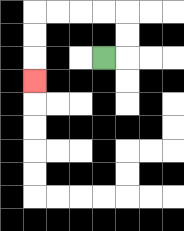{'start': '[4, 2]', 'end': '[1, 3]', 'path_directions': 'R,U,U,L,L,L,L,D,D,D', 'path_coordinates': '[[4, 2], [5, 2], [5, 1], [5, 0], [4, 0], [3, 0], [2, 0], [1, 0], [1, 1], [1, 2], [1, 3]]'}